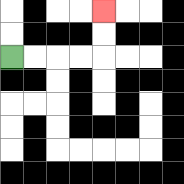{'start': '[0, 2]', 'end': '[4, 0]', 'path_directions': 'R,R,R,R,U,U', 'path_coordinates': '[[0, 2], [1, 2], [2, 2], [3, 2], [4, 2], [4, 1], [4, 0]]'}